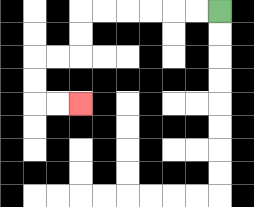{'start': '[9, 0]', 'end': '[3, 4]', 'path_directions': 'L,L,L,L,L,L,D,D,L,L,D,D,R,R', 'path_coordinates': '[[9, 0], [8, 0], [7, 0], [6, 0], [5, 0], [4, 0], [3, 0], [3, 1], [3, 2], [2, 2], [1, 2], [1, 3], [1, 4], [2, 4], [3, 4]]'}